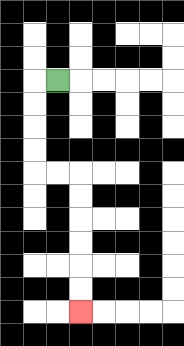{'start': '[2, 3]', 'end': '[3, 13]', 'path_directions': 'L,D,D,D,D,R,R,D,D,D,D,D,D', 'path_coordinates': '[[2, 3], [1, 3], [1, 4], [1, 5], [1, 6], [1, 7], [2, 7], [3, 7], [3, 8], [3, 9], [3, 10], [3, 11], [3, 12], [3, 13]]'}